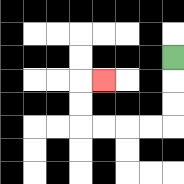{'start': '[7, 2]', 'end': '[4, 3]', 'path_directions': 'D,D,D,L,L,L,L,U,U,R', 'path_coordinates': '[[7, 2], [7, 3], [7, 4], [7, 5], [6, 5], [5, 5], [4, 5], [3, 5], [3, 4], [3, 3], [4, 3]]'}